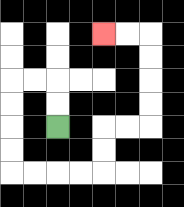{'start': '[2, 5]', 'end': '[4, 1]', 'path_directions': 'U,U,L,L,D,D,D,D,R,R,R,R,U,U,R,R,U,U,U,U,L,L', 'path_coordinates': '[[2, 5], [2, 4], [2, 3], [1, 3], [0, 3], [0, 4], [0, 5], [0, 6], [0, 7], [1, 7], [2, 7], [3, 7], [4, 7], [4, 6], [4, 5], [5, 5], [6, 5], [6, 4], [6, 3], [6, 2], [6, 1], [5, 1], [4, 1]]'}